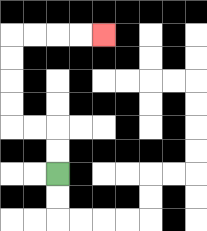{'start': '[2, 7]', 'end': '[4, 1]', 'path_directions': 'U,U,L,L,U,U,U,U,R,R,R,R', 'path_coordinates': '[[2, 7], [2, 6], [2, 5], [1, 5], [0, 5], [0, 4], [0, 3], [0, 2], [0, 1], [1, 1], [2, 1], [3, 1], [4, 1]]'}